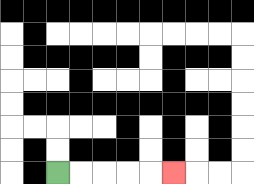{'start': '[2, 7]', 'end': '[7, 7]', 'path_directions': 'R,R,R,R,R', 'path_coordinates': '[[2, 7], [3, 7], [4, 7], [5, 7], [6, 7], [7, 7]]'}